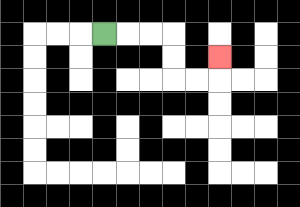{'start': '[4, 1]', 'end': '[9, 2]', 'path_directions': 'R,R,R,D,D,R,R,U', 'path_coordinates': '[[4, 1], [5, 1], [6, 1], [7, 1], [7, 2], [7, 3], [8, 3], [9, 3], [9, 2]]'}